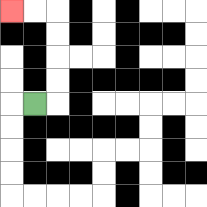{'start': '[1, 4]', 'end': '[0, 0]', 'path_directions': 'R,U,U,U,U,L,L', 'path_coordinates': '[[1, 4], [2, 4], [2, 3], [2, 2], [2, 1], [2, 0], [1, 0], [0, 0]]'}